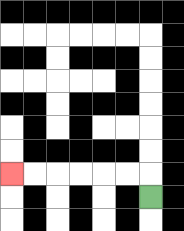{'start': '[6, 8]', 'end': '[0, 7]', 'path_directions': 'U,L,L,L,L,L,L', 'path_coordinates': '[[6, 8], [6, 7], [5, 7], [4, 7], [3, 7], [2, 7], [1, 7], [0, 7]]'}